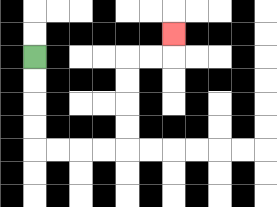{'start': '[1, 2]', 'end': '[7, 1]', 'path_directions': 'D,D,D,D,R,R,R,R,U,U,U,U,R,R,U', 'path_coordinates': '[[1, 2], [1, 3], [1, 4], [1, 5], [1, 6], [2, 6], [3, 6], [4, 6], [5, 6], [5, 5], [5, 4], [5, 3], [5, 2], [6, 2], [7, 2], [7, 1]]'}